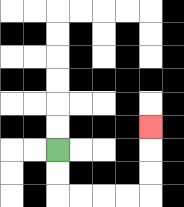{'start': '[2, 6]', 'end': '[6, 5]', 'path_directions': 'D,D,R,R,R,R,U,U,U', 'path_coordinates': '[[2, 6], [2, 7], [2, 8], [3, 8], [4, 8], [5, 8], [6, 8], [6, 7], [6, 6], [6, 5]]'}